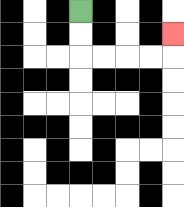{'start': '[3, 0]', 'end': '[7, 1]', 'path_directions': 'D,D,R,R,R,R,U', 'path_coordinates': '[[3, 0], [3, 1], [3, 2], [4, 2], [5, 2], [6, 2], [7, 2], [7, 1]]'}